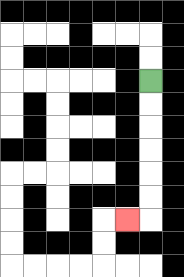{'start': '[6, 3]', 'end': '[5, 9]', 'path_directions': 'D,D,D,D,D,D,L', 'path_coordinates': '[[6, 3], [6, 4], [6, 5], [6, 6], [6, 7], [6, 8], [6, 9], [5, 9]]'}